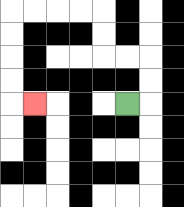{'start': '[5, 4]', 'end': '[1, 4]', 'path_directions': 'R,U,U,L,L,U,U,L,L,L,L,D,D,D,D,R', 'path_coordinates': '[[5, 4], [6, 4], [6, 3], [6, 2], [5, 2], [4, 2], [4, 1], [4, 0], [3, 0], [2, 0], [1, 0], [0, 0], [0, 1], [0, 2], [0, 3], [0, 4], [1, 4]]'}